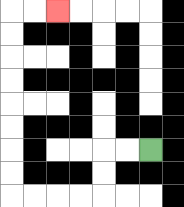{'start': '[6, 6]', 'end': '[2, 0]', 'path_directions': 'L,L,D,D,L,L,L,L,U,U,U,U,U,U,U,U,R,R', 'path_coordinates': '[[6, 6], [5, 6], [4, 6], [4, 7], [4, 8], [3, 8], [2, 8], [1, 8], [0, 8], [0, 7], [0, 6], [0, 5], [0, 4], [0, 3], [0, 2], [0, 1], [0, 0], [1, 0], [2, 0]]'}